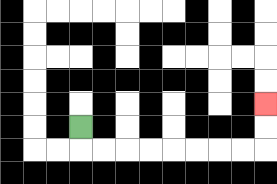{'start': '[3, 5]', 'end': '[11, 4]', 'path_directions': 'D,R,R,R,R,R,R,R,R,U,U', 'path_coordinates': '[[3, 5], [3, 6], [4, 6], [5, 6], [6, 6], [7, 6], [8, 6], [9, 6], [10, 6], [11, 6], [11, 5], [11, 4]]'}